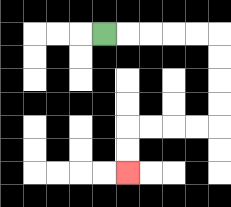{'start': '[4, 1]', 'end': '[5, 7]', 'path_directions': 'R,R,R,R,R,D,D,D,D,L,L,L,L,D,D', 'path_coordinates': '[[4, 1], [5, 1], [6, 1], [7, 1], [8, 1], [9, 1], [9, 2], [9, 3], [9, 4], [9, 5], [8, 5], [7, 5], [6, 5], [5, 5], [5, 6], [5, 7]]'}